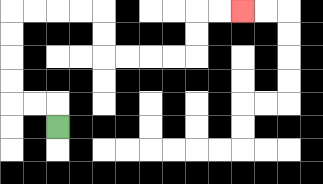{'start': '[2, 5]', 'end': '[10, 0]', 'path_directions': 'U,L,L,U,U,U,U,R,R,R,R,D,D,R,R,R,R,U,U,R,R', 'path_coordinates': '[[2, 5], [2, 4], [1, 4], [0, 4], [0, 3], [0, 2], [0, 1], [0, 0], [1, 0], [2, 0], [3, 0], [4, 0], [4, 1], [4, 2], [5, 2], [6, 2], [7, 2], [8, 2], [8, 1], [8, 0], [9, 0], [10, 0]]'}